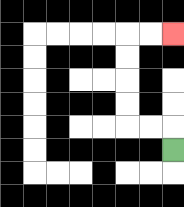{'start': '[7, 6]', 'end': '[7, 1]', 'path_directions': 'U,L,L,U,U,U,U,R,R', 'path_coordinates': '[[7, 6], [7, 5], [6, 5], [5, 5], [5, 4], [5, 3], [5, 2], [5, 1], [6, 1], [7, 1]]'}